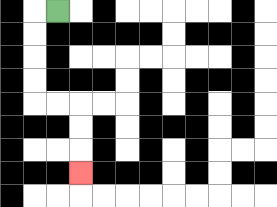{'start': '[2, 0]', 'end': '[3, 7]', 'path_directions': 'L,D,D,D,D,R,R,D,D,D', 'path_coordinates': '[[2, 0], [1, 0], [1, 1], [1, 2], [1, 3], [1, 4], [2, 4], [3, 4], [3, 5], [3, 6], [3, 7]]'}